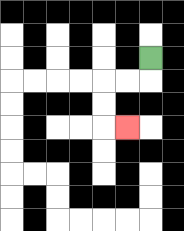{'start': '[6, 2]', 'end': '[5, 5]', 'path_directions': 'D,L,L,D,D,R', 'path_coordinates': '[[6, 2], [6, 3], [5, 3], [4, 3], [4, 4], [4, 5], [5, 5]]'}